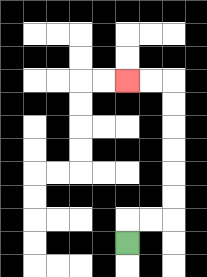{'start': '[5, 10]', 'end': '[5, 3]', 'path_directions': 'U,R,R,U,U,U,U,U,U,L,L', 'path_coordinates': '[[5, 10], [5, 9], [6, 9], [7, 9], [7, 8], [7, 7], [7, 6], [7, 5], [7, 4], [7, 3], [6, 3], [5, 3]]'}